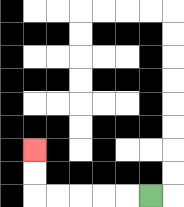{'start': '[6, 8]', 'end': '[1, 6]', 'path_directions': 'L,L,L,L,L,U,U', 'path_coordinates': '[[6, 8], [5, 8], [4, 8], [3, 8], [2, 8], [1, 8], [1, 7], [1, 6]]'}